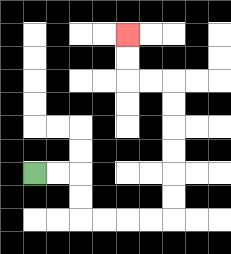{'start': '[1, 7]', 'end': '[5, 1]', 'path_directions': 'R,R,D,D,R,R,R,R,U,U,U,U,U,U,L,L,U,U', 'path_coordinates': '[[1, 7], [2, 7], [3, 7], [3, 8], [3, 9], [4, 9], [5, 9], [6, 9], [7, 9], [7, 8], [7, 7], [7, 6], [7, 5], [7, 4], [7, 3], [6, 3], [5, 3], [5, 2], [5, 1]]'}